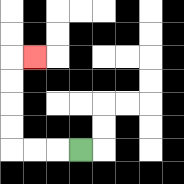{'start': '[3, 6]', 'end': '[1, 2]', 'path_directions': 'L,L,L,U,U,U,U,R', 'path_coordinates': '[[3, 6], [2, 6], [1, 6], [0, 6], [0, 5], [0, 4], [0, 3], [0, 2], [1, 2]]'}